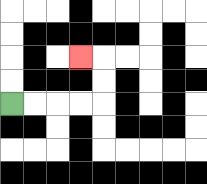{'start': '[0, 4]', 'end': '[3, 2]', 'path_directions': 'R,R,R,R,U,U,L', 'path_coordinates': '[[0, 4], [1, 4], [2, 4], [3, 4], [4, 4], [4, 3], [4, 2], [3, 2]]'}